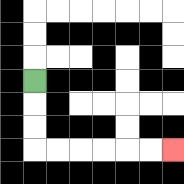{'start': '[1, 3]', 'end': '[7, 6]', 'path_directions': 'D,D,D,R,R,R,R,R,R', 'path_coordinates': '[[1, 3], [1, 4], [1, 5], [1, 6], [2, 6], [3, 6], [4, 6], [5, 6], [6, 6], [7, 6]]'}